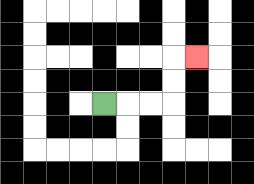{'start': '[4, 4]', 'end': '[8, 2]', 'path_directions': 'R,R,R,U,U,R', 'path_coordinates': '[[4, 4], [5, 4], [6, 4], [7, 4], [7, 3], [7, 2], [8, 2]]'}